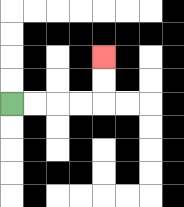{'start': '[0, 4]', 'end': '[4, 2]', 'path_directions': 'R,R,R,R,U,U', 'path_coordinates': '[[0, 4], [1, 4], [2, 4], [3, 4], [4, 4], [4, 3], [4, 2]]'}